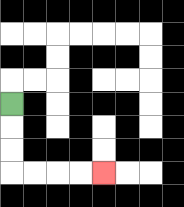{'start': '[0, 4]', 'end': '[4, 7]', 'path_directions': 'D,D,D,R,R,R,R', 'path_coordinates': '[[0, 4], [0, 5], [0, 6], [0, 7], [1, 7], [2, 7], [3, 7], [4, 7]]'}